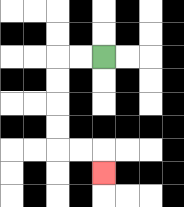{'start': '[4, 2]', 'end': '[4, 7]', 'path_directions': 'L,L,D,D,D,D,R,R,D', 'path_coordinates': '[[4, 2], [3, 2], [2, 2], [2, 3], [2, 4], [2, 5], [2, 6], [3, 6], [4, 6], [4, 7]]'}